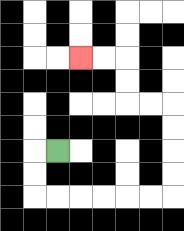{'start': '[2, 6]', 'end': '[3, 2]', 'path_directions': 'L,D,D,R,R,R,R,R,R,U,U,U,U,L,L,U,U,L,L', 'path_coordinates': '[[2, 6], [1, 6], [1, 7], [1, 8], [2, 8], [3, 8], [4, 8], [5, 8], [6, 8], [7, 8], [7, 7], [7, 6], [7, 5], [7, 4], [6, 4], [5, 4], [5, 3], [5, 2], [4, 2], [3, 2]]'}